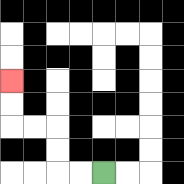{'start': '[4, 7]', 'end': '[0, 3]', 'path_directions': 'L,L,U,U,L,L,U,U', 'path_coordinates': '[[4, 7], [3, 7], [2, 7], [2, 6], [2, 5], [1, 5], [0, 5], [0, 4], [0, 3]]'}